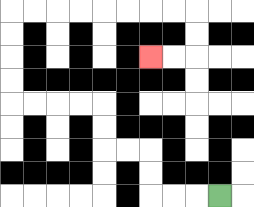{'start': '[9, 8]', 'end': '[6, 2]', 'path_directions': 'L,L,L,U,U,L,L,U,U,L,L,L,L,U,U,U,U,R,R,R,R,R,R,R,R,D,D,L,L', 'path_coordinates': '[[9, 8], [8, 8], [7, 8], [6, 8], [6, 7], [6, 6], [5, 6], [4, 6], [4, 5], [4, 4], [3, 4], [2, 4], [1, 4], [0, 4], [0, 3], [0, 2], [0, 1], [0, 0], [1, 0], [2, 0], [3, 0], [4, 0], [5, 0], [6, 0], [7, 0], [8, 0], [8, 1], [8, 2], [7, 2], [6, 2]]'}